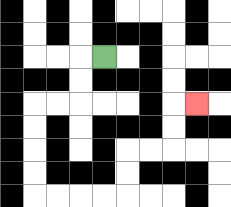{'start': '[4, 2]', 'end': '[8, 4]', 'path_directions': 'L,D,D,L,L,D,D,D,D,R,R,R,R,U,U,R,R,U,U,R', 'path_coordinates': '[[4, 2], [3, 2], [3, 3], [3, 4], [2, 4], [1, 4], [1, 5], [1, 6], [1, 7], [1, 8], [2, 8], [3, 8], [4, 8], [5, 8], [5, 7], [5, 6], [6, 6], [7, 6], [7, 5], [7, 4], [8, 4]]'}